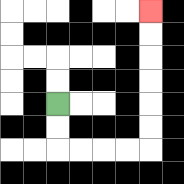{'start': '[2, 4]', 'end': '[6, 0]', 'path_directions': 'D,D,R,R,R,R,U,U,U,U,U,U', 'path_coordinates': '[[2, 4], [2, 5], [2, 6], [3, 6], [4, 6], [5, 6], [6, 6], [6, 5], [6, 4], [6, 3], [6, 2], [6, 1], [6, 0]]'}